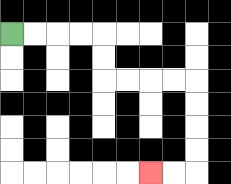{'start': '[0, 1]', 'end': '[6, 7]', 'path_directions': 'R,R,R,R,D,D,R,R,R,R,D,D,D,D,L,L', 'path_coordinates': '[[0, 1], [1, 1], [2, 1], [3, 1], [4, 1], [4, 2], [4, 3], [5, 3], [6, 3], [7, 3], [8, 3], [8, 4], [8, 5], [8, 6], [8, 7], [7, 7], [6, 7]]'}